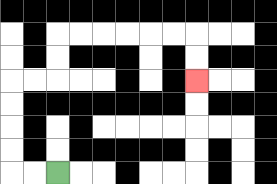{'start': '[2, 7]', 'end': '[8, 3]', 'path_directions': 'L,L,U,U,U,U,R,R,U,U,R,R,R,R,R,R,D,D', 'path_coordinates': '[[2, 7], [1, 7], [0, 7], [0, 6], [0, 5], [0, 4], [0, 3], [1, 3], [2, 3], [2, 2], [2, 1], [3, 1], [4, 1], [5, 1], [6, 1], [7, 1], [8, 1], [8, 2], [8, 3]]'}